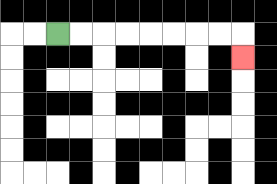{'start': '[2, 1]', 'end': '[10, 2]', 'path_directions': 'R,R,R,R,R,R,R,R,D', 'path_coordinates': '[[2, 1], [3, 1], [4, 1], [5, 1], [6, 1], [7, 1], [8, 1], [9, 1], [10, 1], [10, 2]]'}